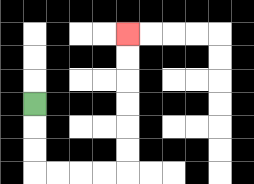{'start': '[1, 4]', 'end': '[5, 1]', 'path_directions': 'D,D,D,R,R,R,R,U,U,U,U,U,U', 'path_coordinates': '[[1, 4], [1, 5], [1, 6], [1, 7], [2, 7], [3, 7], [4, 7], [5, 7], [5, 6], [5, 5], [5, 4], [5, 3], [5, 2], [5, 1]]'}